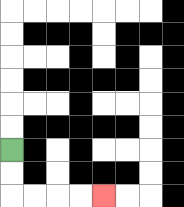{'start': '[0, 6]', 'end': '[4, 8]', 'path_directions': 'D,D,R,R,R,R', 'path_coordinates': '[[0, 6], [0, 7], [0, 8], [1, 8], [2, 8], [3, 8], [4, 8]]'}